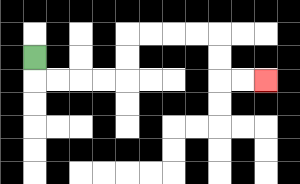{'start': '[1, 2]', 'end': '[11, 3]', 'path_directions': 'D,R,R,R,R,U,U,R,R,R,R,D,D,R,R', 'path_coordinates': '[[1, 2], [1, 3], [2, 3], [3, 3], [4, 3], [5, 3], [5, 2], [5, 1], [6, 1], [7, 1], [8, 1], [9, 1], [9, 2], [9, 3], [10, 3], [11, 3]]'}